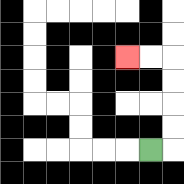{'start': '[6, 6]', 'end': '[5, 2]', 'path_directions': 'R,U,U,U,U,L,L', 'path_coordinates': '[[6, 6], [7, 6], [7, 5], [7, 4], [7, 3], [7, 2], [6, 2], [5, 2]]'}